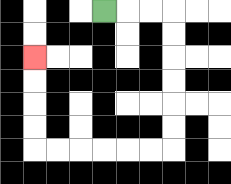{'start': '[4, 0]', 'end': '[1, 2]', 'path_directions': 'R,R,R,D,D,D,D,D,D,L,L,L,L,L,L,U,U,U,U', 'path_coordinates': '[[4, 0], [5, 0], [6, 0], [7, 0], [7, 1], [7, 2], [7, 3], [7, 4], [7, 5], [7, 6], [6, 6], [5, 6], [4, 6], [3, 6], [2, 6], [1, 6], [1, 5], [1, 4], [1, 3], [1, 2]]'}